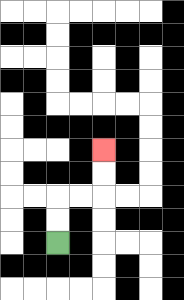{'start': '[2, 10]', 'end': '[4, 6]', 'path_directions': 'U,U,R,R,U,U', 'path_coordinates': '[[2, 10], [2, 9], [2, 8], [3, 8], [4, 8], [4, 7], [4, 6]]'}